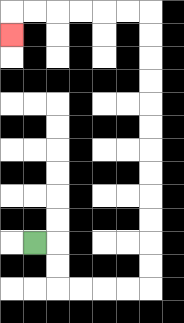{'start': '[1, 10]', 'end': '[0, 1]', 'path_directions': 'R,D,D,R,R,R,R,U,U,U,U,U,U,U,U,U,U,U,U,L,L,L,L,L,L,D', 'path_coordinates': '[[1, 10], [2, 10], [2, 11], [2, 12], [3, 12], [4, 12], [5, 12], [6, 12], [6, 11], [6, 10], [6, 9], [6, 8], [6, 7], [6, 6], [6, 5], [6, 4], [6, 3], [6, 2], [6, 1], [6, 0], [5, 0], [4, 0], [3, 0], [2, 0], [1, 0], [0, 0], [0, 1]]'}